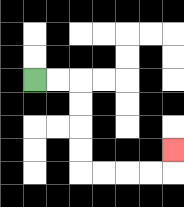{'start': '[1, 3]', 'end': '[7, 6]', 'path_directions': 'R,R,D,D,D,D,R,R,R,R,U', 'path_coordinates': '[[1, 3], [2, 3], [3, 3], [3, 4], [3, 5], [3, 6], [3, 7], [4, 7], [5, 7], [6, 7], [7, 7], [7, 6]]'}